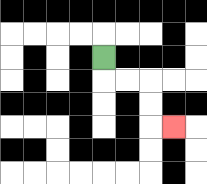{'start': '[4, 2]', 'end': '[7, 5]', 'path_directions': 'D,R,R,D,D,R', 'path_coordinates': '[[4, 2], [4, 3], [5, 3], [6, 3], [6, 4], [6, 5], [7, 5]]'}